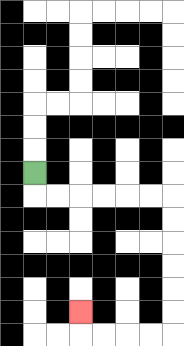{'start': '[1, 7]', 'end': '[3, 13]', 'path_directions': 'D,R,R,R,R,R,R,D,D,D,D,D,D,L,L,L,L,U', 'path_coordinates': '[[1, 7], [1, 8], [2, 8], [3, 8], [4, 8], [5, 8], [6, 8], [7, 8], [7, 9], [7, 10], [7, 11], [7, 12], [7, 13], [7, 14], [6, 14], [5, 14], [4, 14], [3, 14], [3, 13]]'}